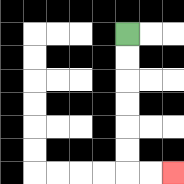{'start': '[5, 1]', 'end': '[7, 7]', 'path_directions': 'D,D,D,D,D,D,R,R', 'path_coordinates': '[[5, 1], [5, 2], [5, 3], [5, 4], [5, 5], [5, 6], [5, 7], [6, 7], [7, 7]]'}